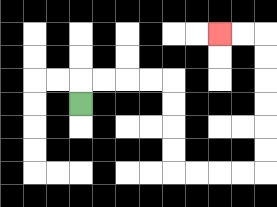{'start': '[3, 4]', 'end': '[9, 1]', 'path_directions': 'U,R,R,R,R,D,D,D,D,R,R,R,R,U,U,U,U,U,U,L,L', 'path_coordinates': '[[3, 4], [3, 3], [4, 3], [5, 3], [6, 3], [7, 3], [7, 4], [7, 5], [7, 6], [7, 7], [8, 7], [9, 7], [10, 7], [11, 7], [11, 6], [11, 5], [11, 4], [11, 3], [11, 2], [11, 1], [10, 1], [9, 1]]'}